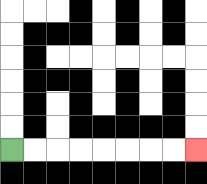{'start': '[0, 6]', 'end': '[8, 6]', 'path_directions': 'R,R,R,R,R,R,R,R', 'path_coordinates': '[[0, 6], [1, 6], [2, 6], [3, 6], [4, 6], [5, 6], [6, 6], [7, 6], [8, 6]]'}